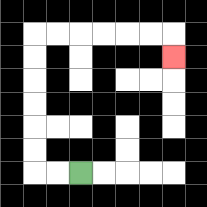{'start': '[3, 7]', 'end': '[7, 2]', 'path_directions': 'L,L,U,U,U,U,U,U,R,R,R,R,R,R,D', 'path_coordinates': '[[3, 7], [2, 7], [1, 7], [1, 6], [1, 5], [1, 4], [1, 3], [1, 2], [1, 1], [2, 1], [3, 1], [4, 1], [5, 1], [6, 1], [7, 1], [7, 2]]'}